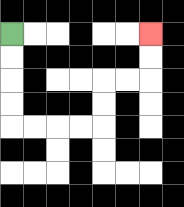{'start': '[0, 1]', 'end': '[6, 1]', 'path_directions': 'D,D,D,D,R,R,R,R,U,U,R,R,U,U', 'path_coordinates': '[[0, 1], [0, 2], [0, 3], [0, 4], [0, 5], [1, 5], [2, 5], [3, 5], [4, 5], [4, 4], [4, 3], [5, 3], [6, 3], [6, 2], [6, 1]]'}